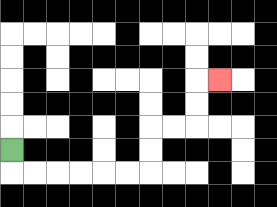{'start': '[0, 6]', 'end': '[9, 3]', 'path_directions': 'D,R,R,R,R,R,R,U,U,R,R,U,U,R', 'path_coordinates': '[[0, 6], [0, 7], [1, 7], [2, 7], [3, 7], [4, 7], [5, 7], [6, 7], [6, 6], [6, 5], [7, 5], [8, 5], [8, 4], [8, 3], [9, 3]]'}